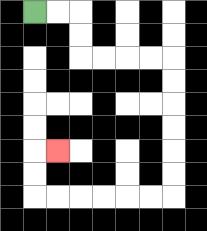{'start': '[1, 0]', 'end': '[2, 6]', 'path_directions': 'R,R,D,D,R,R,R,R,D,D,D,D,D,D,L,L,L,L,L,L,U,U,R', 'path_coordinates': '[[1, 0], [2, 0], [3, 0], [3, 1], [3, 2], [4, 2], [5, 2], [6, 2], [7, 2], [7, 3], [7, 4], [7, 5], [7, 6], [7, 7], [7, 8], [6, 8], [5, 8], [4, 8], [3, 8], [2, 8], [1, 8], [1, 7], [1, 6], [2, 6]]'}